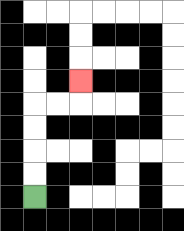{'start': '[1, 8]', 'end': '[3, 3]', 'path_directions': 'U,U,U,U,R,R,U', 'path_coordinates': '[[1, 8], [1, 7], [1, 6], [1, 5], [1, 4], [2, 4], [3, 4], [3, 3]]'}